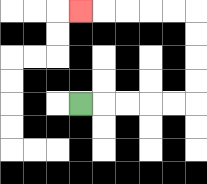{'start': '[3, 4]', 'end': '[3, 0]', 'path_directions': 'R,R,R,R,R,U,U,U,U,L,L,L,L,L', 'path_coordinates': '[[3, 4], [4, 4], [5, 4], [6, 4], [7, 4], [8, 4], [8, 3], [8, 2], [8, 1], [8, 0], [7, 0], [6, 0], [5, 0], [4, 0], [3, 0]]'}